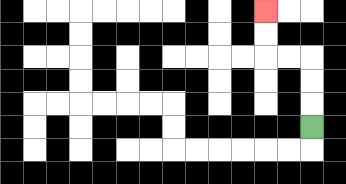{'start': '[13, 5]', 'end': '[11, 0]', 'path_directions': 'U,U,U,L,L,U,U', 'path_coordinates': '[[13, 5], [13, 4], [13, 3], [13, 2], [12, 2], [11, 2], [11, 1], [11, 0]]'}